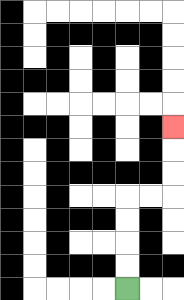{'start': '[5, 12]', 'end': '[7, 5]', 'path_directions': 'U,U,U,U,R,R,U,U,U', 'path_coordinates': '[[5, 12], [5, 11], [5, 10], [5, 9], [5, 8], [6, 8], [7, 8], [7, 7], [7, 6], [7, 5]]'}